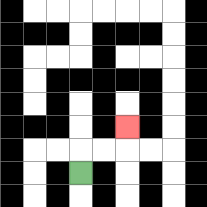{'start': '[3, 7]', 'end': '[5, 5]', 'path_directions': 'U,R,R,U', 'path_coordinates': '[[3, 7], [3, 6], [4, 6], [5, 6], [5, 5]]'}